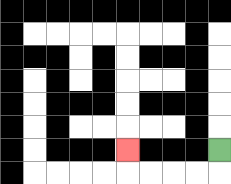{'start': '[9, 6]', 'end': '[5, 6]', 'path_directions': 'D,L,L,L,L,U', 'path_coordinates': '[[9, 6], [9, 7], [8, 7], [7, 7], [6, 7], [5, 7], [5, 6]]'}